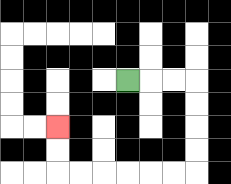{'start': '[5, 3]', 'end': '[2, 5]', 'path_directions': 'R,R,R,D,D,D,D,L,L,L,L,L,L,U,U', 'path_coordinates': '[[5, 3], [6, 3], [7, 3], [8, 3], [8, 4], [8, 5], [8, 6], [8, 7], [7, 7], [6, 7], [5, 7], [4, 7], [3, 7], [2, 7], [2, 6], [2, 5]]'}